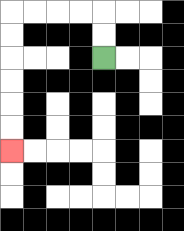{'start': '[4, 2]', 'end': '[0, 6]', 'path_directions': 'U,U,L,L,L,L,D,D,D,D,D,D', 'path_coordinates': '[[4, 2], [4, 1], [4, 0], [3, 0], [2, 0], [1, 0], [0, 0], [0, 1], [0, 2], [0, 3], [0, 4], [0, 5], [0, 6]]'}